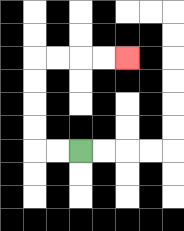{'start': '[3, 6]', 'end': '[5, 2]', 'path_directions': 'L,L,U,U,U,U,R,R,R,R', 'path_coordinates': '[[3, 6], [2, 6], [1, 6], [1, 5], [1, 4], [1, 3], [1, 2], [2, 2], [3, 2], [4, 2], [5, 2]]'}